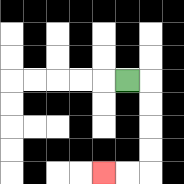{'start': '[5, 3]', 'end': '[4, 7]', 'path_directions': 'R,D,D,D,D,L,L', 'path_coordinates': '[[5, 3], [6, 3], [6, 4], [6, 5], [6, 6], [6, 7], [5, 7], [4, 7]]'}